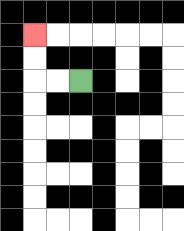{'start': '[3, 3]', 'end': '[1, 1]', 'path_directions': 'L,L,U,U', 'path_coordinates': '[[3, 3], [2, 3], [1, 3], [1, 2], [1, 1]]'}